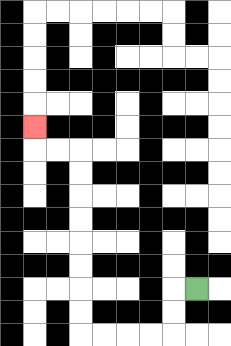{'start': '[8, 12]', 'end': '[1, 5]', 'path_directions': 'L,D,D,L,L,L,L,U,U,U,U,U,U,U,U,L,L,U', 'path_coordinates': '[[8, 12], [7, 12], [7, 13], [7, 14], [6, 14], [5, 14], [4, 14], [3, 14], [3, 13], [3, 12], [3, 11], [3, 10], [3, 9], [3, 8], [3, 7], [3, 6], [2, 6], [1, 6], [1, 5]]'}